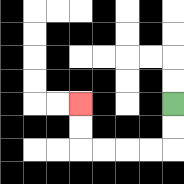{'start': '[7, 4]', 'end': '[3, 4]', 'path_directions': 'D,D,L,L,L,L,U,U', 'path_coordinates': '[[7, 4], [7, 5], [7, 6], [6, 6], [5, 6], [4, 6], [3, 6], [3, 5], [3, 4]]'}